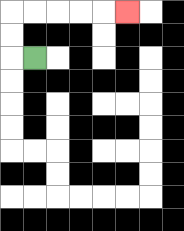{'start': '[1, 2]', 'end': '[5, 0]', 'path_directions': 'L,U,U,R,R,R,R,R', 'path_coordinates': '[[1, 2], [0, 2], [0, 1], [0, 0], [1, 0], [2, 0], [3, 0], [4, 0], [5, 0]]'}